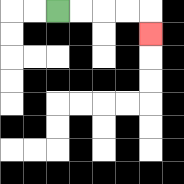{'start': '[2, 0]', 'end': '[6, 1]', 'path_directions': 'R,R,R,R,D', 'path_coordinates': '[[2, 0], [3, 0], [4, 0], [5, 0], [6, 0], [6, 1]]'}